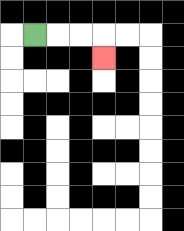{'start': '[1, 1]', 'end': '[4, 2]', 'path_directions': 'R,R,R,D', 'path_coordinates': '[[1, 1], [2, 1], [3, 1], [4, 1], [4, 2]]'}